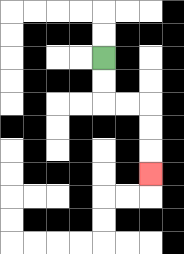{'start': '[4, 2]', 'end': '[6, 7]', 'path_directions': 'D,D,R,R,D,D,D', 'path_coordinates': '[[4, 2], [4, 3], [4, 4], [5, 4], [6, 4], [6, 5], [6, 6], [6, 7]]'}